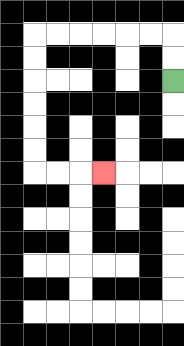{'start': '[7, 3]', 'end': '[4, 7]', 'path_directions': 'U,U,L,L,L,L,L,L,D,D,D,D,D,D,R,R,R', 'path_coordinates': '[[7, 3], [7, 2], [7, 1], [6, 1], [5, 1], [4, 1], [3, 1], [2, 1], [1, 1], [1, 2], [1, 3], [1, 4], [1, 5], [1, 6], [1, 7], [2, 7], [3, 7], [4, 7]]'}